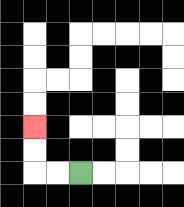{'start': '[3, 7]', 'end': '[1, 5]', 'path_directions': 'L,L,U,U', 'path_coordinates': '[[3, 7], [2, 7], [1, 7], [1, 6], [1, 5]]'}